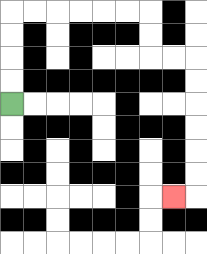{'start': '[0, 4]', 'end': '[7, 8]', 'path_directions': 'U,U,U,U,R,R,R,R,R,R,D,D,R,R,D,D,D,D,D,D,L', 'path_coordinates': '[[0, 4], [0, 3], [0, 2], [0, 1], [0, 0], [1, 0], [2, 0], [3, 0], [4, 0], [5, 0], [6, 0], [6, 1], [6, 2], [7, 2], [8, 2], [8, 3], [8, 4], [8, 5], [8, 6], [8, 7], [8, 8], [7, 8]]'}